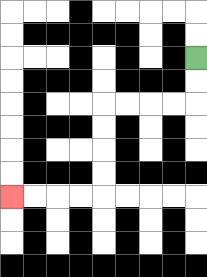{'start': '[8, 2]', 'end': '[0, 8]', 'path_directions': 'D,D,L,L,L,L,D,D,D,D,L,L,L,L', 'path_coordinates': '[[8, 2], [8, 3], [8, 4], [7, 4], [6, 4], [5, 4], [4, 4], [4, 5], [4, 6], [4, 7], [4, 8], [3, 8], [2, 8], [1, 8], [0, 8]]'}